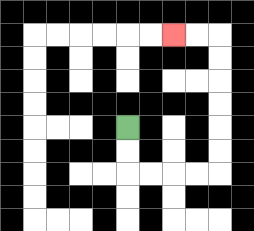{'start': '[5, 5]', 'end': '[7, 1]', 'path_directions': 'D,D,R,R,R,R,U,U,U,U,U,U,L,L', 'path_coordinates': '[[5, 5], [5, 6], [5, 7], [6, 7], [7, 7], [8, 7], [9, 7], [9, 6], [9, 5], [9, 4], [9, 3], [9, 2], [9, 1], [8, 1], [7, 1]]'}